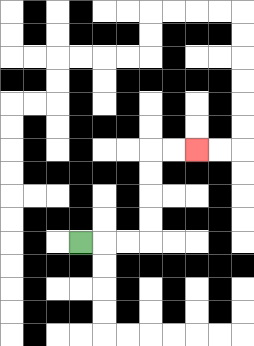{'start': '[3, 10]', 'end': '[8, 6]', 'path_directions': 'R,R,R,U,U,U,U,R,R', 'path_coordinates': '[[3, 10], [4, 10], [5, 10], [6, 10], [6, 9], [6, 8], [6, 7], [6, 6], [7, 6], [8, 6]]'}